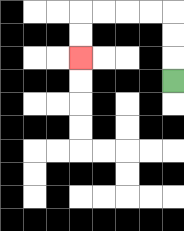{'start': '[7, 3]', 'end': '[3, 2]', 'path_directions': 'U,U,U,L,L,L,L,D,D', 'path_coordinates': '[[7, 3], [7, 2], [7, 1], [7, 0], [6, 0], [5, 0], [4, 0], [3, 0], [3, 1], [3, 2]]'}